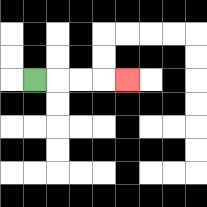{'start': '[1, 3]', 'end': '[5, 3]', 'path_directions': 'R,R,R,R', 'path_coordinates': '[[1, 3], [2, 3], [3, 3], [4, 3], [5, 3]]'}